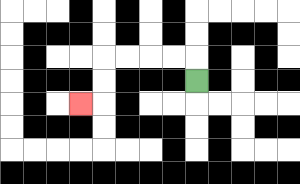{'start': '[8, 3]', 'end': '[3, 4]', 'path_directions': 'U,L,L,L,L,D,D,L', 'path_coordinates': '[[8, 3], [8, 2], [7, 2], [6, 2], [5, 2], [4, 2], [4, 3], [4, 4], [3, 4]]'}